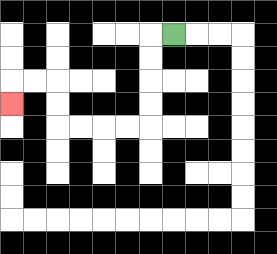{'start': '[7, 1]', 'end': '[0, 4]', 'path_directions': 'L,D,D,D,D,L,L,L,L,U,U,L,L,D', 'path_coordinates': '[[7, 1], [6, 1], [6, 2], [6, 3], [6, 4], [6, 5], [5, 5], [4, 5], [3, 5], [2, 5], [2, 4], [2, 3], [1, 3], [0, 3], [0, 4]]'}